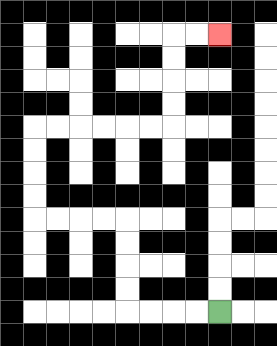{'start': '[9, 13]', 'end': '[9, 1]', 'path_directions': 'L,L,L,L,U,U,U,U,L,L,L,L,U,U,U,U,R,R,R,R,R,R,U,U,U,U,R,R', 'path_coordinates': '[[9, 13], [8, 13], [7, 13], [6, 13], [5, 13], [5, 12], [5, 11], [5, 10], [5, 9], [4, 9], [3, 9], [2, 9], [1, 9], [1, 8], [1, 7], [1, 6], [1, 5], [2, 5], [3, 5], [4, 5], [5, 5], [6, 5], [7, 5], [7, 4], [7, 3], [7, 2], [7, 1], [8, 1], [9, 1]]'}